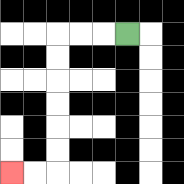{'start': '[5, 1]', 'end': '[0, 7]', 'path_directions': 'L,L,L,D,D,D,D,D,D,L,L', 'path_coordinates': '[[5, 1], [4, 1], [3, 1], [2, 1], [2, 2], [2, 3], [2, 4], [2, 5], [2, 6], [2, 7], [1, 7], [0, 7]]'}